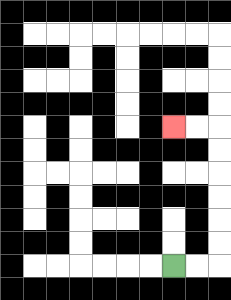{'start': '[7, 11]', 'end': '[7, 5]', 'path_directions': 'R,R,U,U,U,U,U,U,L,L', 'path_coordinates': '[[7, 11], [8, 11], [9, 11], [9, 10], [9, 9], [9, 8], [9, 7], [9, 6], [9, 5], [8, 5], [7, 5]]'}